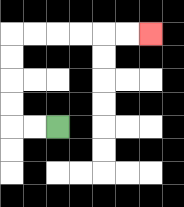{'start': '[2, 5]', 'end': '[6, 1]', 'path_directions': 'L,L,U,U,U,U,R,R,R,R,R,R', 'path_coordinates': '[[2, 5], [1, 5], [0, 5], [0, 4], [0, 3], [0, 2], [0, 1], [1, 1], [2, 1], [3, 1], [4, 1], [5, 1], [6, 1]]'}